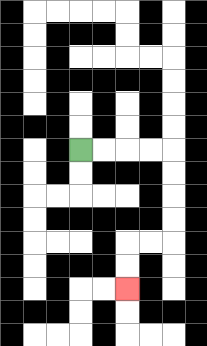{'start': '[3, 6]', 'end': '[5, 12]', 'path_directions': 'R,R,R,R,D,D,D,D,L,L,D,D', 'path_coordinates': '[[3, 6], [4, 6], [5, 6], [6, 6], [7, 6], [7, 7], [7, 8], [7, 9], [7, 10], [6, 10], [5, 10], [5, 11], [5, 12]]'}